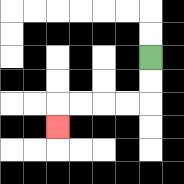{'start': '[6, 2]', 'end': '[2, 5]', 'path_directions': 'D,D,L,L,L,L,D', 'path_coordinates': '[[6, 2], [6, 3], [6, 4], [5, 4], [4, 4], [3, 4], [2, 4], [2, 5]]'}